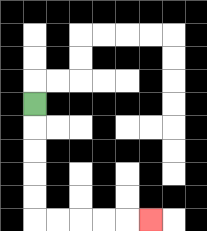{'start': '[1, 4]', 'end': '[6, 9]', 'path_directions': 'D,D,D,D,D,R,R,R,R,R', 'path_coordinates': '[[1, 4], [1, 5], [1, 6], [1, 7], [1, 8], [1, 9], [2, 9], [3, 9], [4, 9], [5, 9], [6, 9]]'}